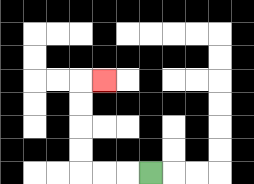{'start': '[6, 7]', 'end': '[4, 3]', 'path_directions': 'L,L,L,U,U,U,U,R', 'path_coordinates': '[[6, 7], [5, 7], [4, 7], [3, 7], [3, 6], [3, 5], [3, 4], [3, 3], [4, 3]]'}